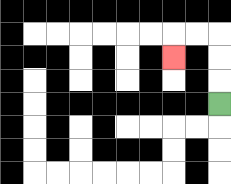{'start': '[9, 4]', 'end': '[7, 2]', 'path_directions': 'U,U,U,L,L,D', 'path_coordinates': '[[9, 4], [9, 3], [9, 2], [9, 1], [8, 1], [7, 1], [7, 2]]'}